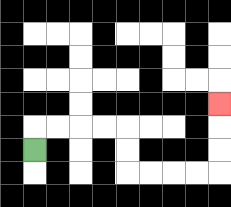{'start': '[1, 6]', 'end': '[9, 4]', 'path_directions': 'U,R,R,R,R,D,D,R,R,R,R,U,U,U', 'path_coordinates': '[[1, 6], [1, 5], [2, 5], [3, 5], [4, 5], [5, 5], [5, 6], [5, 7], [6, 7], [7, 7], [8, 7], [9, 7], [9, 6], [9, 5], [9, 4]]'}